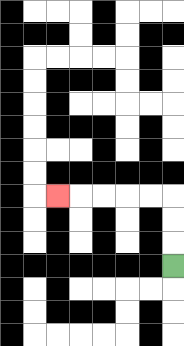{'start': '[7, 11]', 'end': '[2, 8]', 'path_directions': 'U,U,U,L,L,L,L,L', 'path_coordinates': '[[7, 11], [7, 10], [7, 9], [7, 8], [6, 8], [5, 8], [4, 8], [3, 8], [2, 8]]'}